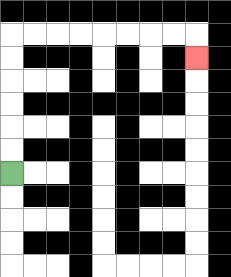{'start': '[0, 7]', 'end': '[8, 2]', 'path_directions': 'U,U,U,U,U,U,R,R,R,R,R,R,R,R,D', 'path_coordinates': '[[0, 7], [0, 6], [0, 5], [0, 4], [0, 3], [0, 2], [0, 1], [1, 1], [2, 1], [3, 1], [4, 1], [5, 1], [6, 1], [7, 1], [8, 1], [8, 2]]'}